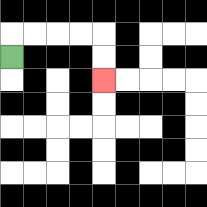{'start': '[0, 2]', 'end': '[4, 3]', 'path_directions': 'U,R,R,R,R,D,D', 'path_coordinates': '[[0, 2], [0, 1], [1, 1], [2, 1], [3, 1], [4, 1], [4, 2], [4, 3]]'}